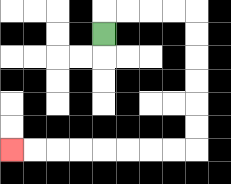{'start': '[4, 1]', 'end': '[0, 6]', 'path_directions': 'U,R,R,R,R,D,D,D,D,D,D,L,L,L,L,L,L,L,L', 'path_coordinates': '[[4, 1], [4, 0], [5, 0], [6, 0], [7, 0], [8, 0], [8, 1], [8, 2], [8, 3], [8, 4], [8, 5], [8, 6], [7, 6], [6, 6], [5, 6], [4, 6], [3, 6], [2, 6], [1, 6], [0, 6]]'}